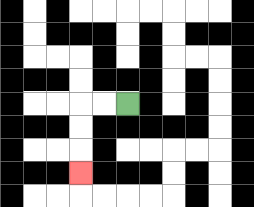{'start': '[5, 4]', 'end': '[3, 7]', 'path_directions': 'L,L,D,D,D', 'path_coordinates': '[[5, 4], [4, 4], [3, 4], [3, 5], [3, 6], [3, 7]]'}